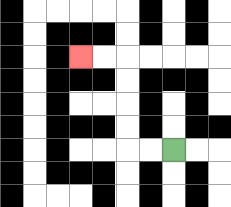{'start': '[7, 6]', 'end': '[3, 2]', 'path_directions': 'L,L,U,U,U,U,L,L', 'path_coordinates': '[[7, 6], [6, 6], [5, 6], [5, 5], [5, 4], [5, 3], [5, 2], [4, 2], [3, 2]]'}